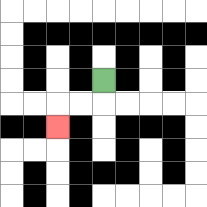{'start': '[4, 3]', 'end': '[2, 5]', 'path_directions': 'D,L,L,D', 'path_coordinates': '[[4, 3], [4, 4], [3, 4], [2, 4], [2, 5]]'}